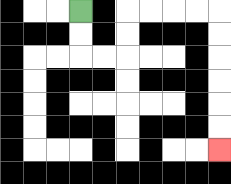{'start': '[3, 0]', 'end': '[9, 6]', 'path_directions': 'D,D,R,R,U,U,R,R,R,R,D,D,D,D,D,D', 'path_coordinates': '[[3, 0], [3, 1], [3, 2], [4, 2], [5, 2], [5, 1], [5, 0], [6, 0], [7, 0], [8, 0], [9, 0], [9, 1], [9, 2], [9, 3], [9, 4], [9, 5], [9, 6]]'}